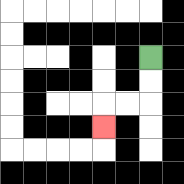{'start': '[6, 2]', 'end': '[4, 5]', 'path_directions': 'D,D,L,L,D', 'path_coordinates': '[[6, 2], [6, 3], [6, 4], [5, 4], [4, 4], [4, 5]]'}